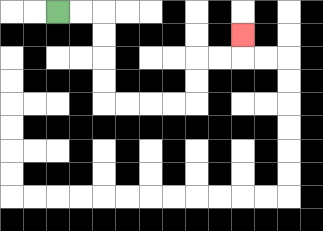{'start': '[2, 0]', 'end': '[10, 1]', 'path_directions': 'R,R,D,D,D,D,R,R,R,R,U,U,R,R,U', 'path_coordinates': '[[2, 0], [3, 0], [4, 0], [4, 1], [4, 2], [4, 3], [4, 4], [5, 4], [6, 4], [7, 4], [8, 4], [8, 3], [8, 2], [9, 2], [10, 2], [10, 1]]'}